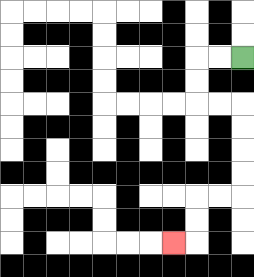{'start': '[10, 2]', 'end': '[7, 10]', 'path_directions': 'L,L,D,D,R,R,D,D,D,D,L,L,D,D,L', 'path_coordinates': '[[10, 2], [9, 2], [8, 2], [8, 3], [8, 4], [9, 4], [10, 4], [10, 5], [10, 6], [10, 7], [10, 8], [9, 8], [8, 8], [8, 9], [8, 10], [7, 10]]'}